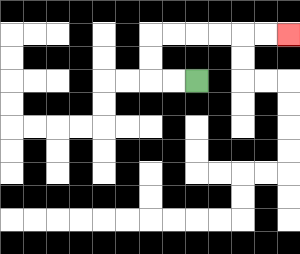{'start': '[8, 3]', 'end': '[12, 1]', 'path_directions': 'L,L,U,U,R,R,R,R,R,R', 'path_coordinates': '[[8, 3], [7, 3], [6, 3], [6, 2], [6, 1], [7, 1], [8, 1], [9, 1], [10, 1], [11, 1], [12, 1]]'}